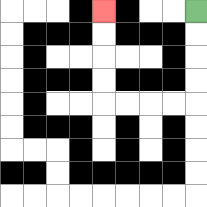{'start': '[8, 0]', 'end': '[4, 0]', 'path_directions': 'D,D,D,D,L,L,L,L,U,U,U,U', 'path_coordinates': '[[8, 0], [8, 1], [8, 2], [8, 3], [8, 4], [7, 4], [6, 4], [5, 4], [4, 4], [4, 3], [4, 2], [4, 1], [4, 0]]'}